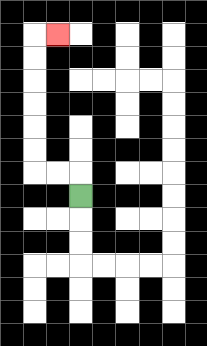{'start': '[3, 8]', 'end': '[2, 1]', 'path_directions': 'U,L,L,U,U,U,U,U,U,R', 'path_coordinates': '[[3, 8], [3, 7], [2, 7], [1, 7], [1, 6], [1, 5], [1, 4], [1, 3], [1, 2], [1, 1], [2, 1]]'}